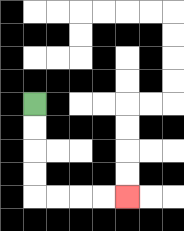{'start': '[1, 4]', 'end': '[5, 8]', 'path_directions': 'D,D,D,D,R,R,R,R', 'path_coordinates': '[[1, 4], [1, 5], [1, 6], [1, 7], [1, 8], [2, 8], [3, 8], [4, 8], [5, 8]]'}